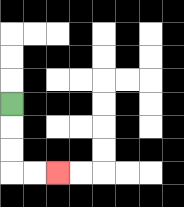{'start': '[0, 4]', 'end': '[2, 7]', 'path_directions': 'D,D,D,R,R', 'path_coordinates': '[[0, 4], [0, 5], [0, 6], [0, 7], [1, 7], [2, 7]]'}